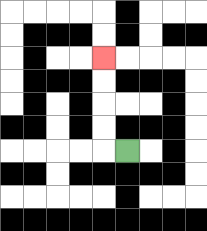{'start': '[5, 6]', 'end': '[4, 2]', 'path_directions': 'L,U,U,U,U', 'path_coordinates': '[[5, 6], [4, 6], [4, 5], [4, 4], [4, 3], [4, 2]]'}